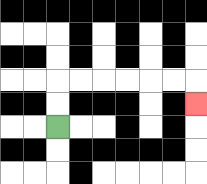{'start': '[2, 5]', 'end': '[8, 4]', 'path_directions': 'U,U,R,R,R,R,R,R,D', 'path_coordinates': '[[2, 5], [2, 4], [2, 3], [3, 3], [4, 3], [5, 3], [6, 3], [7, 3], [8, 3], [8, 4]]'}